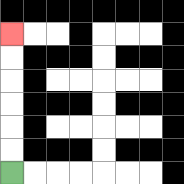{'start': '[0, 7]', 'end': '[0, 1]', 'path_directions': 'U,U,U,U,U,U', 'path_coordinates': '[[0, 7], [0, 6], [0, 5], [0, 4], [0, 3], [0, 2], [0, 1]]'}